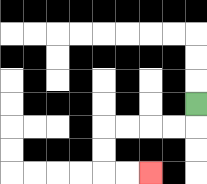{'start': '[8, 4]', 'end': '[6, 7]', 'path_directions': 'D,L,L,L,L,D,D,R,R', 'path_coordinates': '[[8, 4], [8, 5], [7, 5], [6, 5], [5, 5], [4, 5], [4, 6], [4, 7], [5, 7], [6, 7]]'}